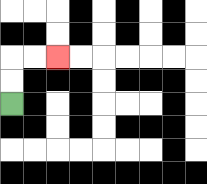{'start': '[0, 4]', 'end': '[2, 2]', 'path_directions': 'U,U,R,R', 'path_coordinates': '[[0, 4], [0, 3], [0, 2], [1, 2], [2, 2]]'}